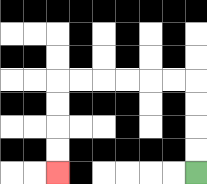{'start': '[8, 7]', 'end': '[2, 7]', 'path_directions': 'U,U,U,U,L,L,L,L,L,L,D,D,D,D', 'path_coordinates': '[[8, 7], [8, 6], [8, 5], [8, 4], [8, 3], [7, 3], [6, 3], [5, 3], [4, 3], [3, 3], [2, 3], [2, 4], [2, 5], [2, 6], [2, 7]]'}